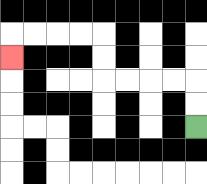{'start': '[8, 5]', 'end': '[0, 2]', 'path_directions': 'U,U,L,L,L,L,U,U,L,L,L,L,D', 'path_coordinates': '[[8, 5], [8, 4], [8, 3], [7, 3], [6, 3], [5, 3], [4, 3], [4, 2], [4, 1], [3, 1], [2, 1], [1, 1], [0, 1], [0, 2]]'}